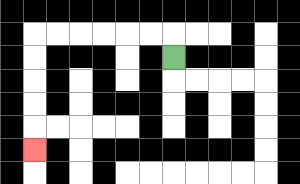{'start': '[7, 2]', 'end': '[1, 6]', 'path_directions': 'U,L,L,L,L,L,L,D,D,D,D,D', 'path_coordinates': '[[7, 2], [7, 1], [6, 1], [5, 1], [4, 1], [3, 1], [2, 1], [1, 1], [1, 2], [1, 3], [1, 4], [1, 5], [1, 6]]'}